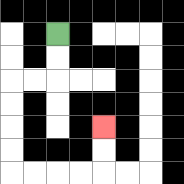{'start': '[2, 1]', 'end': '[4, 5]', 'path_directions': 'D,D,L,L,D,D,D,D,R,R,R,R,U,U', 'path_coordinates': '[[2, 1], [2, 2], [2, 3], [1, 3], [0, 3], [0, 4], [0, 5], [0, 6], [0, 7], [1, 7], [2, 7], [3, 7], [4, 7], [4, 6], [4, 5]]'}